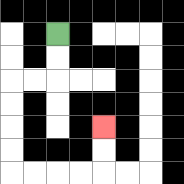{'start': '[2, 1]', 'end': '[4, 5]', 'path_directions': 'D,D,L,L,D,D,D,D,R,R,R,R,U,U', 'path_coordinates': '[[2, 1], [2, 2], [2, 3], [1, 3], [0, 3], [0, 4], [0, 5], [0, 6], [0, 7], [1, 7], [2, 7], [3, 7], [4, 7], [4, 6], [4, 5]]'}